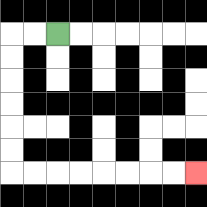{'start': '[2, 1]', 'end': '[8, 7]', 'path_directions': 'L,L,D,D,D,D,D,D,R,R,R,R,R,R,R,R', 'path_coordinates': '[[2, 1], [1, 1], [0, 1], [0, 2], [0, 3], [0, 4], [0, 5], [0, 6], [0, 7], [1, 7], [2, 7], [3, 7], [4, 7], [5, 7], [6, 7], [7, 7], [8, 7]]'}